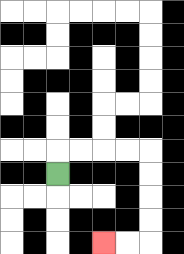{'start': '[2, 7]', 'end': '[4, 10]', 'path_directions': 'U,R,R,R,R,D,D,D,D,L,L', 'path_coordinates': '[[2, 7], [2, 6], [3, 6], [4, 6], [5, 6], [6, 6], [6, 7], [6, 8], [6, 9], [6, 10], [5, 10], [4, 10]]'}